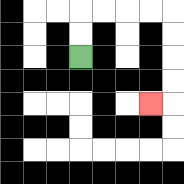{'start': '[3, 2]', 'end': '[6, 4]', 'path_directions': 'U,U,R,R,R,R,D,D,D,D,L', 'path_coordinates': '[[3, 2], [3, 1], [3, 0], [4, 0], [5, 0], [6, 0], [7, 0], [7, 1], [7, 2], [7, 3], [7, 4], [6, 4]]'}